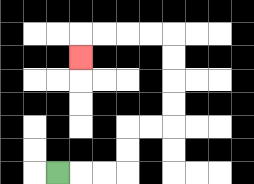{'start': '[2, 7]', 'end': '[3, 2]', 'path_directions': 'R,R,R,U,U,R,R,U,U,U,U,L,L,L,L,D', 'path_coordinates': '[[2, 7], [3, 7], [4, 7], [5, 7], [5, 6], [5, 5], [6, 5], [7, 5], [7, 4], [7, 3], [7, 2], [7, 1], [6, 1], [5, 1], [4, 1], [3, 1], [3, 2]]'}